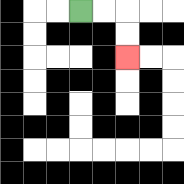{'start': '[3, 0]', 'end': '[5, 2]', 'path_directions': 'R,R,D,D', 'path_coordinates': '[[3, 0], [4, 0], [5, 0], [5, 1], [5, 2]]'}